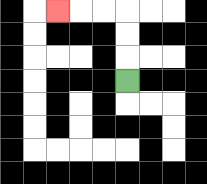{'start': '[5, 3]', 'end': '[2, 0]', 'path_directions': 'U,U,U,L,L,L', 'path_coordinates': '[[5, 3], [5, 2], [5, 1], [5, 0], [4, 0], [3, 0], [2, 0]]'}